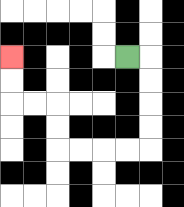{'start': '[5, 2]', 'end': '[0, 2]', 'path_directions': 'R,D,D,D,D,L,L,L,L,U,U,L,L,U,U', 'path_coordinates': '[[5, 2], [6, 2], [6, 3], [6, 4], [6, 5], [6, 6], [5, 6], [4, 6], [3, 6], [2, 6], [2, 5], [2, 4], [1, 4], [0, 4], [0, 3], [0, 2]]'}